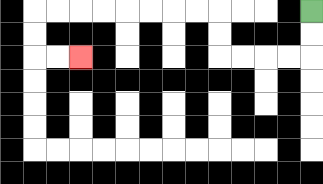{'start': '[13, 0]', 'end': '[3, 2]', 'path_directions': 'D,D,L,L,L,L,U,U,L,L,L,L,L,L,L,L,D,D,R,R', 'path_coordinates': '[[13, 0], [13, 1], [13, 2], [12, 2], [11, 2], [10, 2], [9, 2], [9, 1], [9, 0], [8, 0], [7, 0], [6, 0], [5, 0], [4, 0], [3, 0], [2, 0], [1, 0], [1, 1], [1, 2], [2, 2], [3, 2]]'}